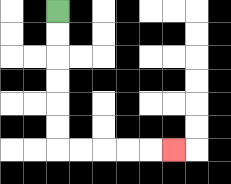{'start': '[2, 0]', 'end': '[7, 6]', 'path_directions': 'D,D,D,D,D,D,R,R,R,R,R', 'path_coordinates': '[[2, 0], [2, 1], [2, 2], [2, 3], [2, 4], [2, 5], [2, 6], [3, 6], [4, 6], [5, 6], [6, 6], [7, 6]]'}